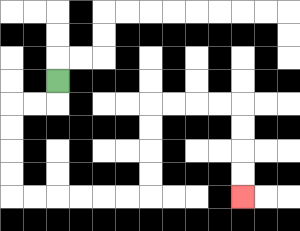{'start': '[2, 3]', 'end': '[10, 8]', 'path_directions': 'D,L,L,D,D,D,D,R,R,R,R,R,R,U,U,U,U,R,R,R,R,D,D,D,D', 'path_coordinates': '[[2, 3], [2, 4], [1, 4], [0, 4], [0, 5], [0, 6], [0, 7], [0, 8], [1, 8], [2, 8], [3, 8], [4, 8], [5, 8], [6, 8], [6, 7], [6, 6], [6, 5], [6, 4], [7, 4], [8, 4], [9, 4], [10, 4], [10, 5], [10, 6], [10, 7], [10, 8]]'}